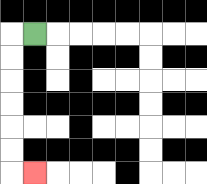{'start': '[1, 1]', 'end': '[1, 7]', 'path_directions': 'L,D,D,D,D,D,D,R', 'path_coordinates': '[[1, 1], [0, 1], [0, 2], [0, 3], [0, 4], [0, 5], [0, 6], [0, 7], [1, 7]]'}